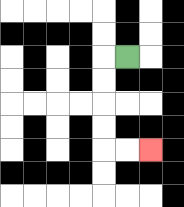{'start': '[5, 2]', 'end': '[6, 6]', 'path_directions': 'L,D,D,D,D,R,R', 'path_coordinates': '[[5, 2], [4, 2], [4, 3], [4, 4], [4, 5], [4, 6], [5, 6], [6, 6]]'}